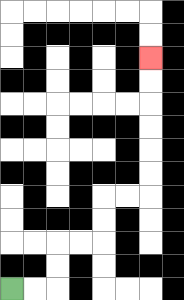{'start': '[0, 12]', 'end': '[6, 2]', 'path_directions': 'R,R,U,U,R,R,U,U,R,R,U,U,U,U,U,U', 'path_coordinates': '[[0, 12], [1, 12], [2, 12], [2, 11], [2, 10], [3, 10], [4, 10], [4, 9], [4, 8], [5, 8], [6, 8], [6, 7], [6, 6], [6, 5], [6, 4], [6, 3], [6, 2]]'}